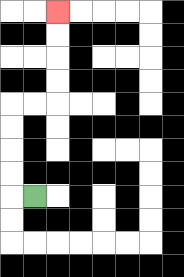{'start': '[1, 8]', 'end': '[2, 0]', 'path_directions': 'L,U,U,U,U,R,R,U,U,U,U', 'path_coordinates': '[[1, 8], [0, 8], [0, 7], [0, 6], [0, 5], [0, 4], [1, 4], [2, 4], [2, 3], [2, 2], [2, 1], [2, 0]]'}